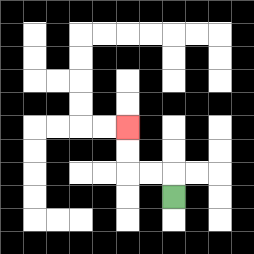{'start': '[7, 8]', 'end': '[5, 5]', 'path_directions': 'U,L,L,U,U', 'path_coordinates': '[[7, 8], [7, 7], [6, 7], [5, 7], [5, 6], [5, 5]]'}